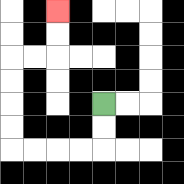{'start': '[4, 4]', 'end': '[2, 0]', 'path_directions': 'D,D,L,L,L,L,U,U,U,U,R,R,U,U', 'path_coordinates': '[[4, 4], [4, 5], [4, 6], [3, 6], [2, 6], [1, 6], [0, 6], [0, 5], [0, 4], [0, 3], [0, 2], [1, 2], [2, 2], [2, 1], [2, 0]]'}